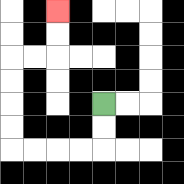{'start': '[4, 4]', 'end': '[2, 0]', 'path_directions': 'D,D,L,L,L,L,U,U,U,U,R,R,U,U', 'path_coordinates': '[[4, 4], [4, 5], [4, 6], [3, 6], [2, 6], [1, 6], [0, 6], [0, 5], [0, 4], [0, 3], [0, 2], [1, 2], [2, 2], [2, 1], [2, 0]]'}